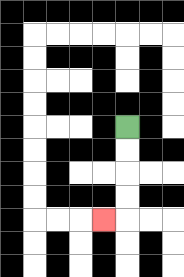{'start': '[5, 5]', 'end': '[4, 9]', 'path_directions': 'D,D,D,D,L', 'path_coordinates': '[[5, 5], [5, 6], [5, 7], [5, 8], [5, 9], [4, 9]]'}